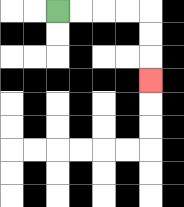{'start': '[2, 0]', 'end': '[6, 3]', 'path_directions': 'R,R,R,R,D,D,D', 'path_coordinates': '[[2, 0], [3, 0], [4, 0], [5, 0], [6, 0], [6, 1], [6, 2], [6, 3]]'}